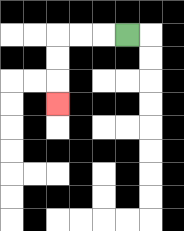{'start': '[5, 1]', 'end': '[2, 4]', 'path_directions': 'L,L,L,D,D,D', 'path_coordinates': '[[5, 1], [4, 1], [3, 1], [2, 1], [2, 2], [2, 3], [2, 4]]'}